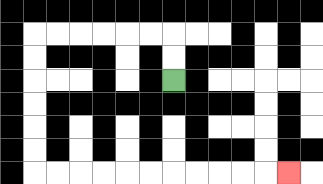{'start': '[7, 3]', 'end': '[12, 7]', 'path_directions': 'U,U,L,L,L,L,L,L,D,D,D,D,D,D,R,R,R,R,R,R,R,R,R,R,R', 'path_coordinates': '[[7, 3], [7, 2], [7, 1], [6, 1], [5, 1], [4, 1], [3, 1], [2, 1], [1, 1], [1, 2], [1, 3], [1, 4], [1, 5], [1, 6], [1, 7], [2, 7], [3, 7], [4, 7], [5, 7], [6, 7], [7, 7], [8, 7], [9, 7], [10, 7], [11, 7], [12, 7]]'}